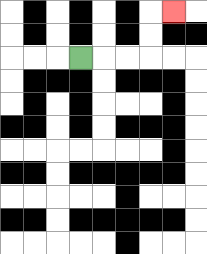{'start': '[3, 2]', 'end': '[7, 0]', 'path_directions': 'R,R,R,U,U,R', 'path_coordinates': '[[3, 2], [4, 2], [5, 2], [6, 2], [6, 1], [6, 0], [7, 0]]'}